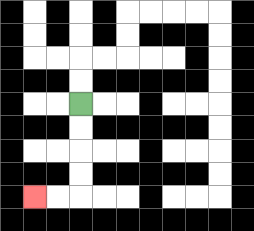{'start': '[3, 4]', 'end': '[1, 8]', 'path_directions': 'D,D,D,D,L,L', 'path_coordinates': '[[3, 4], [3, 5], [3, 6], [3, 7], [3, 8], [2, 8], [1, 8]]'}